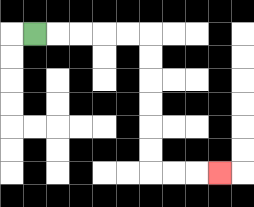{'start': '[1, 1]', 'end': '[9, 7]', 'path_directions': 'R,R,R,R,R,D,D,D,D,D,D,R,R,R', 'path_coordinates': '[[1, 1], [2, 1], [3, 1], [4, 1], [5, 1], [6, 1], [6, 2], [6, 3], [6, 4], [6, 5], [6, 6], [6, 7], [7, 7], [8, 7], [9, 7]]'}